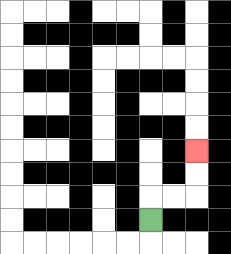{'start': '[6, 9]', 'end': '[8, 6]', 'path_directions': 'U,R,R,U,U', 'path_coordinates': '[[6, 9], [6, 8], [7, 8], [8, 8], [8, 7], [8, 6]]'}